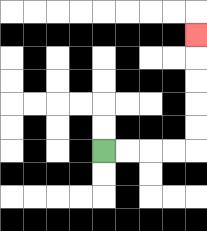{'start': '[4, 6]', 'end': '[8, 1]', 'path_directions': 'R,R,R,R,U,U,U,U,U', 'path_coordinates': '[[4, 6], [5, 6], [6, 6], [7, 6], [8, 6], [8, 5], [8, 4], [8, 3], [8, 2], [8, 1]]'}